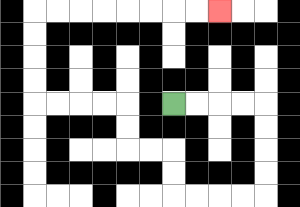{'start': '[7, 4]', 'end': '[9, 0]', 'path_directions': 'R,R,R,R,D,D,D,D,L,L,L,L,U,U,L,L,U,U,L,L,L,L,U,U,U,U,R,R,R,R,R,R,R,R', 'path_coordinates': '[[7, 4], [8, 4], [9, 4], [10, 4], [11, 4], [11, 5], [11, 6], [11, 7], [11, 8], [10, 8], [9, 8], [8, 8], [7, 8], [7, 7], [7, 6], [6, 6], [5, 6], [5, 5], [5, 4], [4, 4], [3, 4], [2, 4], [1, 4], [1, 3], [1, 2], [1, 1], [1, 0], [2, 0], [3, 0], [4, 0], [5, 0], [6, 0], [7, 0], [8, 0], [9, 0]]'}